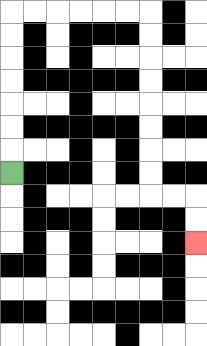{'start': '[0, 7]', 'end': '[8, 10]', 'path_directions': 'U,U,U,U,U,U,U,R,R,R,R,R,R,D,D,D,D,D,D,D,D,R,R,D,D', 'path_coordinates': '[[0, 7], [0, 6], [0, 5], [0, 4], [0, 3], [0, 2], [0, 1], [0, 0], [1, 0], [2, 0], [3, 0], [4, 0], [5, 0], [6, 0], [6, 1], [6, 2], [6, 3], [6, 4], [6, 5], [6, 6], [6, 7], [6, 8], [7, 8], [8, 8], [8, 9], [8, 10]]'}